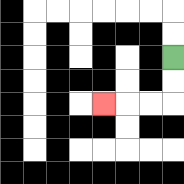{'start': '[7, 2]', 'end': '[4, 4]', 'path_directions': 'D,D,L,L,L', 'path_coordinates': '[[7, 2], [7, 3], [7, 4], [6, 4], [5, 4], [4, 4]]'}